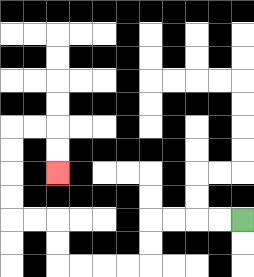{'start': '[10, 9]', 'end': '[2, 7]', 'path_directions': 'L,L,L,L,D,D,L,L,L,L,U,U,L,L,U,U,U,U,R,R,D,D', 'path_coordinates': '[[10, 9], [9, 9], [8, 9], [7, 9], [6, 9], [6, 10], [6, 11], [5, 11], [4, 11], [3, 11], [2, 11], [2, 10], [2, 9], [1, 9], [0, 9], [0, 8], [0, 7], [0, 6], [0, 5], [1, 5], [2, 5], [2, 6], [2, 7]]'}